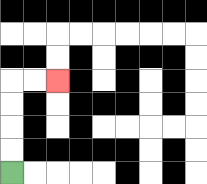{'start': '[0, 7]', 'end': '[2, 3]', 'path_directions': 'U,U,U,U,R,R', 'path_coordinates': '[[0, 7], [0, 6], [0, 5], [0, 4], [0, 3], [1, 3], [2, 3]]'}